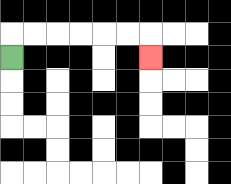{'start': '[0, 2]', 'end': '[6, 2]', 'path_directions': 'U,R,R,R,R,R,R,D', 'path_coordinates': '[[0, 2], [0, 1], [1, 1], [2, 1], [3, 1], [4, 1], [5, 1], [6, 1], [6, 2]]'}